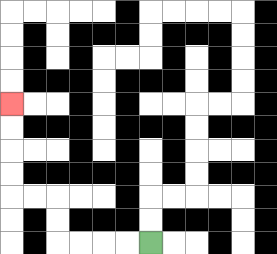{'start': '[6, 10]', 'end': '[0, 4]', 'path_directions': 'L,L,L,L,U,U,L,L,U,U,U,U', 'path_coordinates': '[[6, 10], [5, 10], [4, 10], [3, 10], [2, 10], [2, 9], [2, 8], [1, 8], [0, 8], [0, 7], [0, 6], [0, 5], [0, 4]]'}